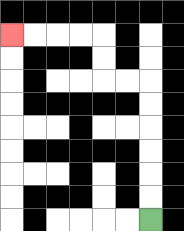{'start': '[6, 9]', 'end': '[0, 1]', 'path_directions': 'U,U,U,U,U,U,L,L,U,U,L,L,L,L', 'path_coordinates': '[[6, 9], [6, 8], [6, 7], [6, 6], [6, 5], [6, 4], [6, 3], [5, 3], [4, 3], [4, 2], [4, 1], [3, 1], [2, 1], [1, 1], [0, 1]]'}